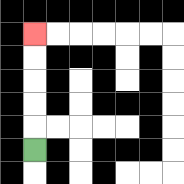{'start': '[1, 6]', 'end': '[1, 1]', 'path_directions': 'U,U,U,U,U', 'path_coordinates': '[[1, 6], [1, 5], [1, 4], [1, 3], [1, 2], [1, 1]]'}